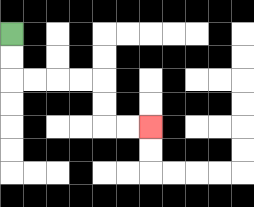{'start': '[0, 1]', 'end': '[6, 5]', 'path_directions': 'D,D,R,R,R,R,D,D,R,R', 'path_coordinates': '[[0, 1], [0, 2], [0, 3], [1, 3], [2, 3], [3, 3], [4, 3], [4, 4], [4, 5], [5, 5], [6, 5]]'}